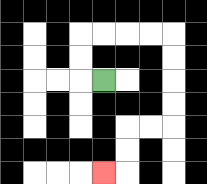{'start': '[4, 3]', 'end': '[4, 7]', 'path_directions': 'L,U,U,R,R,R,R,D,D,D,D,L,L,D,D,L', 'path_coordinates': '[[4, 3], [3, 3], [3, 2], [3, 1], [4, 1], [5, 1], [6, 1], [7, 1], [7, 2], [7, 3], [7, 4], [7, 5], [6, 5], [5, 5], [5, 6], [5, 7], [4, 7]]'}